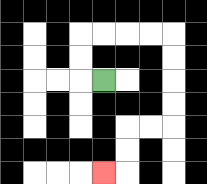{'start': '[4, 3]', 'end': '[4, 7]', 'path_directions': 'L,U,U,R,R,R,R,D,D,D,D,L,L,D,D,L', 'path_coordinates': '[[4, 3], [3, 3], [3, 2], [3, 1], [4, 1], [5, 1], [6, 1], [7, 1], [7, 2], [7, 3], [7, 4], [7, 5], [6, 5], [5, 5], [5, 6], [5, 7], [4, 7]]'}